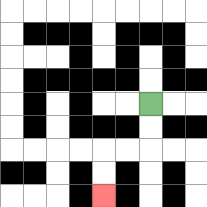{'start': '[6, 4]', 'end': '[4, 8]', 'path_directions': 'D,D,L,L,D,D', 'path_coordinates': '[[6, 4], [6, 5], [6, 6], [5, 6], [4, 6], [4, 7], [4, 8]]'}